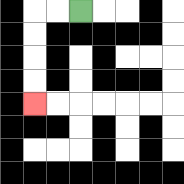{'start': '[3, 0]', 'end': '[1, 4]', 'path_directions': 'L,L,D,D,D,D', 'path_coordinates': '[[3, 0], [2, 0], [1, 0], [1, 1], [1, 2], [1, 3], [1, 4]]'}